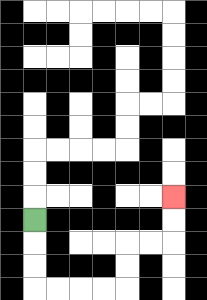{'start': '[1, 9]', 'end': '[7, 8]', 'path_directions': 'D,D,D,R,R,R,R,U,U,R,R,U,U', 'path_coordinates': '[[1, 9], [1, 10], [1, 11], [1, 12], [2, 12], [3, 12], [4, 12], [5, 12], [5, 11], [5, 10], [6, 10], [7, 10], [7, 9], [7, 8]]'}